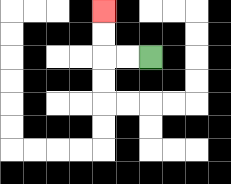{'start': '[6, 2]', 'end': '[4, 0]', 'path_directions': 'L,L,U,U', 'path_coordinates': '[[6, 2], [5, 2], [4, 2], [4, 1], [4, 0]]'}